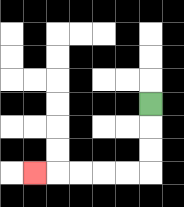{'start': '[6, 4]', 'end': '[1, 7]', 'path_directions': 'D,D,D,L,L,L,L,L', 'path_coordinates': '[[6, 4], [6, 5], [6, 6], [6, 7], [5, 7], [4, 7], [3, 7], [2, 7], [1, 7]]'}